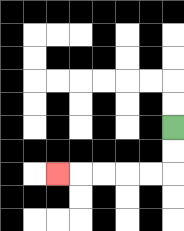{'start': '[7, 5]', 'end': '[2, 7]', 'path_directions': 'D,D,L,L,L,L,L', 'path_coordinates': '[[7, 5], [7, 6], [7, 7], [6, 7], [5, 7], [4, 7], [3, 7], [2, 7]]'}